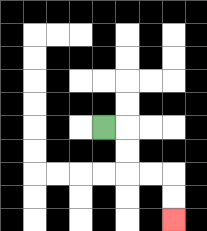{'start': '[4, 5]', 'end': '[7, 9]', 'path_directions': 'R,D,D,R,R,D,D', 'path_coordinates': '[[4, 5], [5, 5], [5, 6], [5, 7], [6, 7], [7, 7], [7, 8], [7, 9]]'}